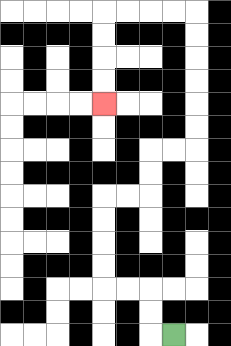{'start': '[7, 14]', 'end': '[4, 4]', 'path_directions': 'L,U,U,L,L,U,U,U,U,R,R,U,U,R,R,U,U,U,U,U,U,L,L,L,L,D,D,D,D', 'path_coordinates': '[[7, 14], [6, 14], [6, 13], [6, 12], [5, 12], [4, 12], [4, 11], [4, 10], [4, 9], [4, 8], [5, 8], [6, 8], [6, 7], [6, 6], [7, 6], [8, 6], [8, 5], [8, 4], [8, 3], [8, 2], [8, 1], [8, 0], [7, 0], [6, 0], [5, 0], [4, 0], [4, 1], [4, 2], [4, 3], [4, 4]]'}